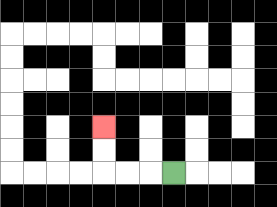{'start': '[7, 7]', 'end': '[4, 5]', 'path_directions': 'L,L,L,U,U', 'path_coordinates': '[[7, 7], [6, 7], [5, 7], [4, 7], [4, 6], [4, 5]]'}